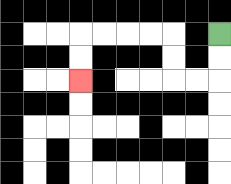{'start': '[9, 1]', 'end': '[3, 3]', 'path_directions': 'D,D,L,L,U,U,L,L,L,L,D,D', 'path_coordinates': '[[9, 1], [9, 2], [9, 3], [8, 3], [7, 3], [7, 2], [7, 1], [6, 1], [5, 1], [4, 1], [3, 1], [3, 2], [3, 3]]'}